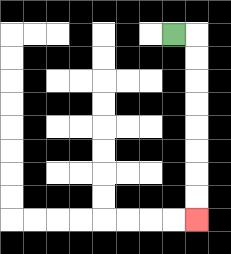{'start': '[7, 1]', 'end': '[8, 9]', 'path_directions': 'R,D,D,D,D,D,D,D,D', 'path_coordinates': '[[7, 1], [8, 1], [8, 2], [8, 3], [8, 4], [8, 5], [8, 6], [8, 7], [8, 8], [8, 9]]'}